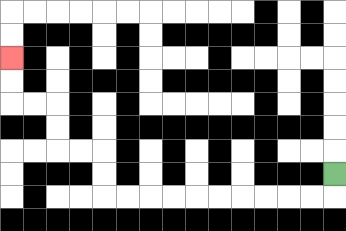{'start': '[14, 7]', 'end': '[0, 2]', 'path_directions': 'D,L,L,L,L,L,L,L,L,L,L,U,U,L,L,U,U,L,L,U,U', 'path_coordinates': '[[14, 7], [14, 8], [13, 8], [12, 8], [11, 8], [10, 8], [9, 8], [8, 8], [7, 8], [6, 8], [5, 8], [4, 8], [4, 7], [4, 6], [3, 6], [2, 6], [2, 5], [2, 4], [1, 4], [0, 4], [0, 3], [0, 2]]'}